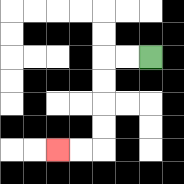{'start': '[6, 2]', 'end': '[2, 6]', 'path_directions': 'L,L,D,D,D,D,L,L', 'path_coordinates': '[[6, 2], [5, 2], [4, 2], [4, 3], [4, 4], [4, 5], [4, 6], [3, 6], [2, 6]]'}